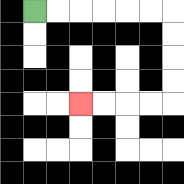{'start': '[1, 0]', 'end': '[3, 4]', 'path_directions': 'R,R,R,R,R,R,D,D,D,D,L,L,L,L', 'path_coordinates': '[[1, 0], [2, 0], [3, 0], [4, 0], [5, 0], [6, 0], [7, 0], [7, 1], [7, 2], [7, 3], [7, 4], [6, 4], [5, 4], [4, 4], [3, 4]]'}